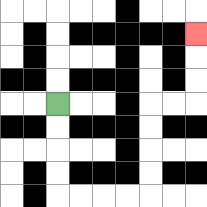{'start': '[2, 4]', 'end': '[8, 1]', 'path_directions': 'D,D,D,D,R,R,R,R,U,U,U,U,R,R,U,U,U', 'path_coordinates': '[[2, 4], [2, 5], [2, 6], [2, 7], [2, 8], [3, 8], [4, 8], [5, 8], [6, 8], [6, 7], [6, 6], [6, 5], [6, 4], [7, 4], [8, 4], [8, 3], [8, 2], [8, 1]]'}